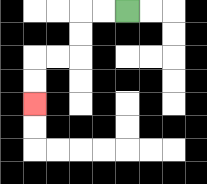{'start': '[5, 0]', 'end': '[1, 4]', 'path_directions': 'L,L,D,D,L,L,D,D', 'path_coordinates': '[[5, 0], [4, 0], [3, 0], [3, 1], [3, 2], [2, 2], [1, 2], [1, 3], [1, 4]]'}